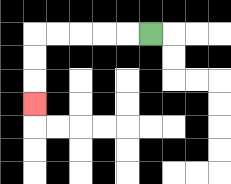{'start': '[6, 1]', 'end': '[1, 4]', 'path_directions': 'L,L,L,L,L,D,D,D', 'path_coordinates': '[[6, 1], [5, 1], [4, 1], [3, 1], [2, 1], [1, 1], [1, 2], [1, 3], [1, 4]]'}